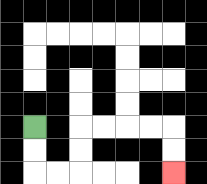{'start': '[1, 5]', 'end': '[7, 7]', 'path_directions': 'D,D,R,R,U,U,R,R,R,R,D,D', 'path_coordinates': '[[1, 5], [1, 6], [1, 7], [2, 7], [3, 7], [3, 6], [3, 5], [4, 5], [5, 5], [6, 5], [7, 5], [7, 6], [7, 7]]'}